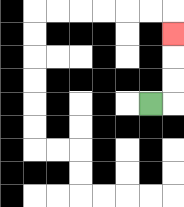{'start': '[6, 4]', 'end': '[7, 1]', 'path_directions': 'R,U,U,U', 'path_coordinates': '[[6, 4], [7, 4], [7, 3], [7, 2], [7, 1]]'}